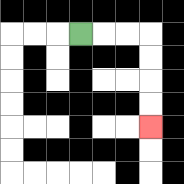{'start': '[3, 1]', 'end': '[6, 5]', 'path_directions': 'R,R,R,D,D,D,D', 'path_coordinates': '[[3, 1], [4, 1], [5, 1], [6, 1], [6, 2], [6, 3], [6, 4], [6, 5]]'}